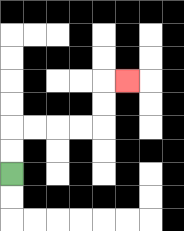{'start': '[0, 7]', 'end': '[5, 3]', 'path_directions': 'U,U,R,R,R,R,U,U,R', 'path_coordinates': '[[0, 7], [0, 6], [0, 5], [1, 5], [2, 5], [3, 5], [4, 5], [4, 4], [4, 3], [5, 3]]'}